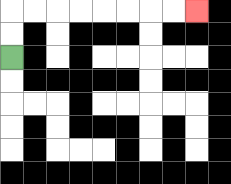{'start': '[0, 2]', 'end': '[8, 0]', 'path_directions': 'U,U,R,R,R,R,R,R,R,R', 'path_coordinates': '[[0, 2], [0, 1], [0, 0], [1, 0], [2, 0], [3, 0], [4, 0], [5, 0], [6, 0], [7, 0], [8, 0]]'}